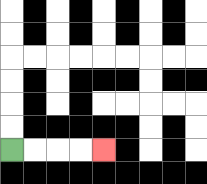{'start': '[0, 6]', 'end': '[4, 6]', 'path_directions': 'R,R,R,R', 'path_coordinates': '[[0, 6], [1, 6], [2, 6], [3, 6], [4, 6]]'}